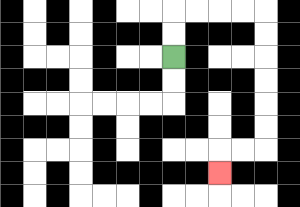{'start': '[7, 2]', 'end': '[9, 7]', 'path_directions': 'U,U,R,R,R,R,D,D,D,D,D,D,L,L,D', 'path_coordinates': '[[7, 2], [7, 1], [7, 0], [8, 0], [9, 0], [10, 0], [11, 0], [11, 1], [11, 2], [11, 3], [11, 4], [11, 5], [11, 6], [10, 6], [9, 6], [9, 7]]'}